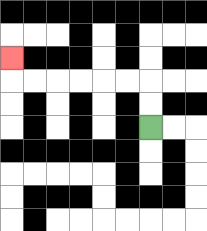{'start': '[6, 5]', 'end': '[0, 2]', 'path_directions': 'U,U,L,L,L,L,L,L,U', 'path_coordinates': '[[6, 5], [6, 4], [6, 3], [5, 3], [4, 3], [3, 3], [2, 3], [1, 3], [0, 3], [0, 2]]'}